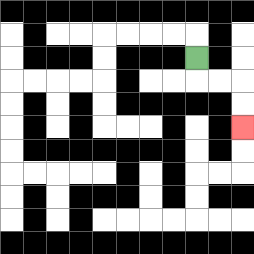{'start': '[8, 2]', 'end': '[10, 5]', 'path_directions': 'D,R,R,D,D', 'path_coordinates': '[[8, 2], [8, 3], [9, 3], [10, 3], [10, 4], [10, 5]]'}